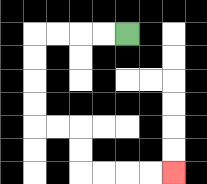{'start': '[5, 1]', 'end': '[7, 7]', 'path_directions': 'L,L,L,L,D,D,D,D,R,R,D,D,R,R,R,R', 'path_coordinates': '[[5, 1], [4, 1], [3, 1], [2, 1], [1, 1], [1, 2], [1, 3], [1, 4], [1, 5], [2, 5], [3, 5], [3, 6], [3, 7], [4, 7], [5, 7], [6, 7], [7, 7]]'}